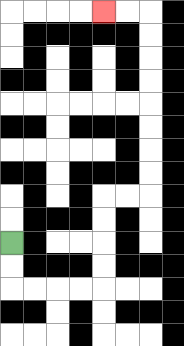{'start': '[0, 10]', 'end': '[4, 0]', 'path_directions': 'D,D,R,R,R,R,U,U,U,U,R,R,U,U,U,U,U,U,U,U,L,L', 'path_coordinates': '[[0, 10], [0, 11], [0, 12], [1, 12], [2, 12], [3, 12], [4, 12], [4, 11], [4, 10], [4, 9], [4, 8], [5, 8], [6, 8], [6, 7], [6, 6], [6, 5], [6, 4], [6, 3], [6, 2], [6, 1], [6, 0], [5, 0], [4, 0]]'}